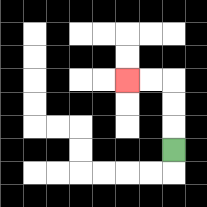{'start': '[7, 6]', 'end': '[5, 3]', 'path_directions': 'U,U,U,L,L', 'path_coordinates': '[[7, 6], [7, 5], [7, 4], [7, 3], [6, 3], [5, 3]]'}